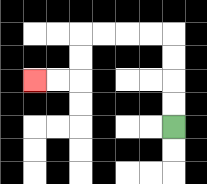{'start': '[7, 5]', 'end': '[1, 3]', 'path_directions': 'U,U,U,U,L,L,L,L,D,D,L,L', 'path_coordinates': '[[7, 5], [7, 4], [7, 3], [7, 2], [7, 1], [6, 1], [5, 1], [4, 1], [3, 1], [3, 2], [3, 3], [2, 3], [1, 3]]'}